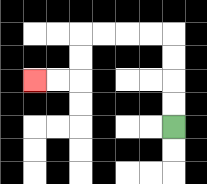{'start': '[7, 5]', 'end': '[1, 3]', 'path_directions': 'U,U,U,U,L,L,L,L,D,D,L,L', 'path_coordinates': '[[7, 5], [7, 4], [7, 3], [7, 2], [7, 1], [6, 1], [5, 1], [4, 1], [3, 1], [3, 2], [3, 3], [2, 3], [1, 3]]'}